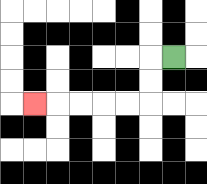{'start': '[7, 2]', 'end': '[1, 4]', 'path_directions': 'L,D,D,L,L,L,L,L', 'path_coordinates': '[[7, 2], [6, 2], [6, 3], [6, 4], [5, 4], [4, 4], [3, 4], [2, 4], [1, 4]]'}